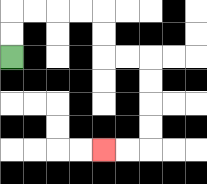{'start': '[0, 2]', 'end': '[4, 6]', 'path_directions': 'U,U,R,R,R,R,D,D,R,R,D,D,D,D,L,L', 'path_coordinates': '[[0, 2], [0, 1], [0, 0], [1, 0], [2, 0], [3, 0], [4, 0], [4, 1], [4, 2], [5, 2], [6, 2], [6, 3], [6, 4], [6, 5], [6, 6], [5, 6], [4, 6]]'}